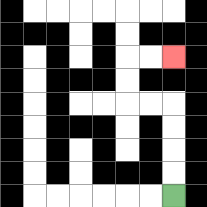{'start': '[7, 8]', 'end': '[7, 2]', 'path_directions': 'U,U,U,U,L,L,U,U,R,R', 'path_coordinates': '[[7, 8], [7, 7], [7, 6], [7, 5], [7, 4], [6, 4], [5, 4], [5, 3], [5, 2], [6, 2], [7, 2]]'}